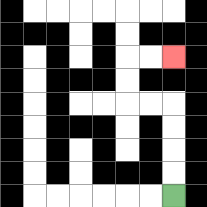{'start': '[7, 8]', 'end': '[7, 2]', 'path_directions': 'U,U,U,U,L,L,U,U,R,R', 'path_coordinates': '[[7, 8], [7, 7], [7, 6], [7, 5], [7, 4], [6, 4], [5, 4], [5, 3], [5, 2], [6, 2], [7, 2]]'}